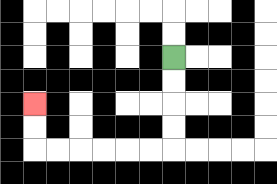{'start': '[7, 2]', 'end': '[1, 4]', 'path_directions': 'D,D,D,D,L,L,L,L,L,L,U,U', 'path_coordinates': '[[7, 2], [7, 3], [7, 4], [7, 5], [7, 6], [6, 6], [5, 6], [4, 6], [3, 6], [2, 6], [1, 6], [1, 5], [1, 4]]'}